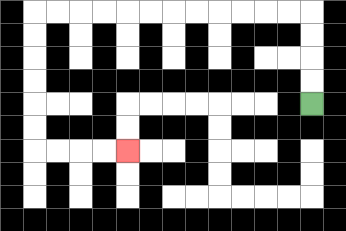{'start': '[13, 4]', 'end': '[5, 6]', 'path_directions': 'U,U,U,U,L,L,L,L,L,L,L,L,L,L,L,L,D,D,D,D,D,D,R,R,R,R', 'path_coordinates': '[[13, 4], [13, 3], [13, 2], [13, 1], [13, 0], [12, 0], [11, 0], [10, 0], [9, 0], [8, 0], [7, 0], [6, 0], [5, 0], [4, 0], [3, 0], [2, 0], [1, 0], [1, 1], [1, 2], [1, 3], [1, 4], [1, 5], [1, 6], [2, 6], [3, 6], [4, 6], [5, 6]]'}